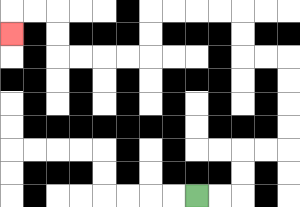{'start': '[8, 8]', 'end': '[0, 1]', 'path_directions': 'R,R,U,U,R,R,U,U,U,U,L,L,U,U,L,L,L,L,D,D,L,L,L,L,U,U,L,L,D', 'path_coordinates': '[[8, 8], [9, 8], [10, 8], [10, 7], [10, 6], [11, 6], [12, 6], [12, 5], [12, 4], [12, 3], [12, 2], [11, 2], [10, 2], [10, 1], [10, 0], [9, 0], [8, 0], [7, 0], [6, 0], [6, 1], [6, 2], [5, 2], [4, 2], [3, 2], [2, 2], [2, 1], [2, 0], [1, 0], [0, 0], [0, 1]]'}